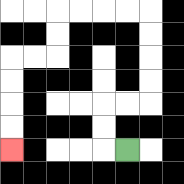{'start': '[5, 6]', 'end': '[0, 6]', 'path_directions': 'L,U,U,R,R,U,U,U,U,L,L,L,L,D,D,L,L,D,D,D,D', 'path_coordinates': '[[5, 6], [4, 6], [4, 5], [4, 4], [5, 4], [6, 4], [6, 3], [6, 2], [6, 1], [6, 0], [5, 0], [4, 0], [3, 0], [2, 0], [2, 1], [2, 2], [1, 2], [0, 2], [0, 3], [0, 4], [0, 5], [0, 6]]'}